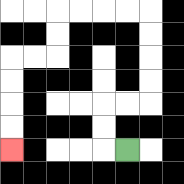{'start': '[5, 6]', 'end': '[0, 6]', 'path_directions': 'L,U,U,R,R,U,U,U,U,L,L,L,L,D,D,L,L,D,D,D,D', 'path_coordinates': '[[5, 6], [4, 6], [4, 5], [4, 4], [5, 4], [6, 4], [6, 3], [6, 2], [6, 1], [6, 0], [5, 0], [4, 0], [3, 0], [2, 0], [2, 1], [2, 2], [1, 2], [0, 2], [0, 3], [0, 4], [0, 5], [0, 6]]'}